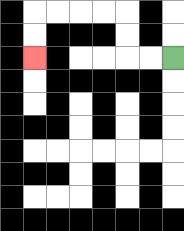{'start': '[7, 2]', 'end': '[1, 2]', 'path_directions': 'L,L,U,U,L,L,L,L,D,D', 'path_coordinates': '[[7, 2], [6, 2], [5, 2], [5, 1], [5, 0], [4, 0], [3, 0], [2, 0], [1, 0], [1, 1], [1, 2]]'}